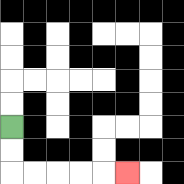{'start': '[0, 5]', 'end': '[5, 7]', 'path_directions': 'D,D,R,R,R,R,R', 'path_coordinates': '[[0, 5], [0, 6], [0, 7], [1, 7], [2, 7], [3, 7], [4, 7], [5, 7]]'}